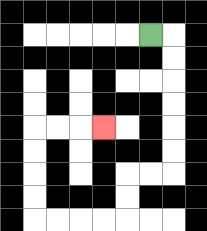{'start': '[6, 1]', 'end': '[4, 5]', 'path_directions': 'R,D,D,D,D,D,D,L,L,D,D,L,L,L,L,U,U,U,U,R,R,R', 'path_coordinates': '[[6, 1], [7, 1], [7, 2], [7, 3], [7, 4], [7, 5], [7, 6], [7, 7], [6, 7], [5, 7], [5, 8], [5, 9], [4, 9], [3, 9], [2, 9], [1, 9], [1, 8], [1, 7], [1, 6], [1, 5], [2, 5], [3, 5], [4, 5]]'}